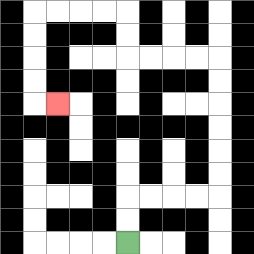{'start': '[5, 10]', 'end': '[2, 4]', 'path_directions': 'U,U,R,R,R,R,U,U,U,U,U,U,L,L,L,L,U,U,L,L,L,L,D,D,D,D,R', 'path_coordinates': '[[5, 10], [5, 9], [5, 8], [6, 8], [7, 8], [8, 8], [9, 8], [9, 7], [9, 6], [9, 5], [9, 4], [9, 3], [9, 2], [8, 2], [7, 2], [6, 2], [5, 2], [5, 1], [5, 0], [4, 0], [3, 0], [2, 0], [1, 0], [1, 1], [1, 2], [1, 3], [1, 4], [2, 4]]'}